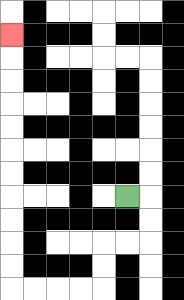{'start': '[5, 8]', 'end': '[0, 1]', 'path_directions': 'R,D,D,L,L,D,D,L,L,L,L,U,U,U,U,U,U,U,U,U,U,U', 'path_coordinates': '[[5, 8], [6, 8], [6, 9], [6, 10], [5, 10], [4, 10], [4, 11], [4, 12], [3, 12], [2, 12], [1, 12], [0, 12], [0, 11], [0, 10], [0, 9], [0, 8], [0, 7], [0, 6], [0, 5], [0, 4], [0, 3], [0, 2], [0, 1]]'}